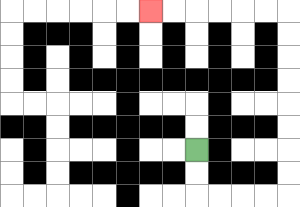{'start': '[8, 6]', 'end': '[6, 0]', 'path_directions': 'D,D,R,R,R,R,U,U,U,U,U,U,U,U,L,L,L,L,L,L', 'path_coordinates': '[[8, 6], [8, 7], [8, 8], [9, 8], [10, 8], [11, 8], [12, 8], [12, 7], [12, 6], [12, 5], [12, 4], [12, 3], [12, 2], [12, 1], [12, 0], [11, 0], [10, 0], [9, 0], [8, 0], [7, 0], [6, 0]]'}